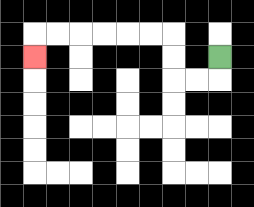{'start': '[9, 2]', 'end': '[1, 2]', 'path_directions': 'D,L,L,U,U,L,L,L,L,L,L,D', 'path_coordinates': '[[9, 2], [9, 3], [8, 3], [7, 3], [7, 2], [7, 1], [6, 1], [5, 1], [4, 1], [3, 1], [2, 1], [1, 1], [1, 2]]'}